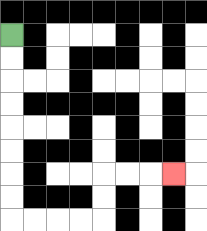{'start': '[0, 1]', 'end': '[7, 7]', 'path_directions': 'D,D,D,D,D,D,D,D,R,R,R,R,U,U,R,R,R', 'path_coordinates': '[[0, 1], [0, 2], [0, 3], [0, 4], [0, 5], [0, 6], [0, 7], [0, 8], [0, 9], [1, 9], [2, 9], [3, 9], [4, 9], [4, 8], [4, 7], [5, 7], [6, 7], [7, 7]]'}